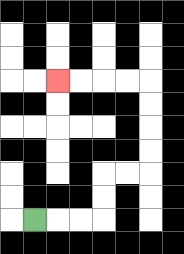{'start': '[1, 9]', 'end': '[2, 3]', 'path_directions': 'R,R,R,U,U,R,R,U,U,U,U,L,L,L,L', 'path_coordinates': '[[1, 9], [2, 9], [3, 9], [4, 9], [4, 8], [4, 7], [5, 7], [6, 7], [6, 6], [6, 5], [6, 4], [6, 3], [5, 3], [4, 3], [3, 3], [2, 3]]'}